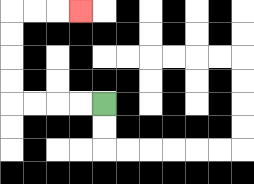{'start': '[4, 4]', 'end': '[3, 0]', 'path_directions': 'L,L,L,L,U,U,U,U,R,R,R', 'path_coordinates': '[[4, 4], [3, 4], [2, 4], [1, 4], [0, 4], [0, 3], [0, 2], [0, 1], [0, 0], [1, 0], [2, 0], [3, 0]]'}